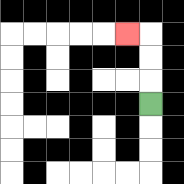{'start': '[6, 4]', 'end': '[5, 1]', 'path_directions': 'U,U,U,L', 'path_coordinates': '[[6, 4], [6, 3], [6, 2], [6, 1], [5, 1]]'}